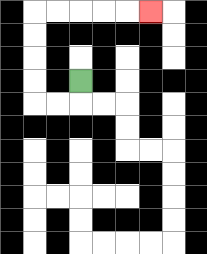{'start': '[3, 3]', 'end': '[6, 0]', 'path_directions': 'D,L,L,U,U,U,U,R,R,R,R,R', 'path_coordinates': '[[3, 3], [3, 4], [2, 4], [1, 4], [1, 3], [1, 2], [1, 1], [1, 0], [2, 0], [3, 0], [4, 0], [5, 0], [6, 0]]'}